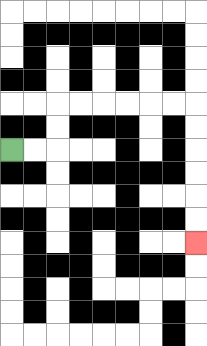{'start': '[0, 6]', 'end': '[8, 10]', 'path_directions': 'R,R,U,U,R,R,R,R,R,R,D,D,D,D,D,D', 'path_coordinates': '[[0, 6], [1, 6], [2, 6], [2, 5], [2, 4], [3, 4], [4, 4], [5, 4], [6, 4], [7, 4], [8, 4], [8, 5], [8, 6], [8, 7], [8, 8], [8, 9], [8, 10]]'}